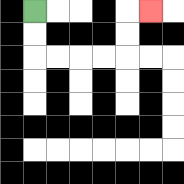{'start': '[1, 0]', 'end': '[6, 0]', 'path_directions': 'D,D,R,R,R,R,U,U,R', 'path_coordinates': '[[1, 0], [1, 1], [1, 2], [2, 2], [3, 2], [4, 2], [5, 2], [5, 1], [5, 0], [6, 0]]'}